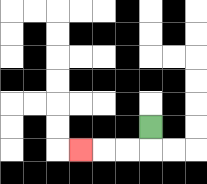{'start': '[6, 5]', 'end': '[3, 6]', 'path_directions': 'D,L,L,L', 'path_coordinates': '[[6, 5], [6, 6], [5, 6], [4, 6], [3, 6]]'}